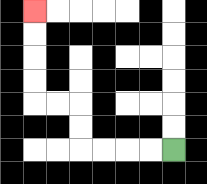{'start': '[7, 6]', 'end': '[1, 0]', 'path_directions': 'L,L,L,L,U,U,L,L,U,U,U,U', 'path_coordinates': '[[7, 6], [6, 6], [5, 6], [4, 6], [3, 6], [3, 5], [3, 4], [2, 4], [1, 4], [1, 3], [1, 2], [1, 1], [1, 0]]'}